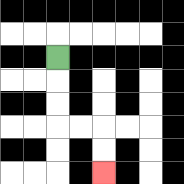{'start': '[2, 2]', 'end': '[4, 7]', 'path_directions': 'D,D,D,R,R,D,D', 'path_coordinates': '[[2, 2], [2, 3], [2, 4], [2, 5], [3, 5], [4, 5], [4, 6], [4, 7]]'}